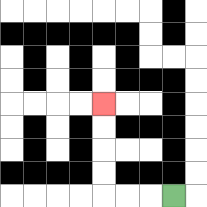{'start': '[7, 8]', 'end': '[4, 4]', 'path_directions': 'L,L,L,U,U,U,U', 'path_coordinates': '[[7, 8], [6, 8], [5, 8], [4, 8], [4, 7], [4, 6], [4, 5], [4, 4]]'}